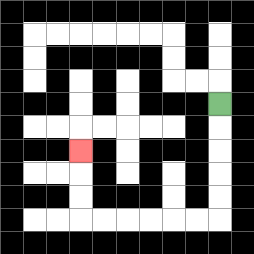{'start': '[9, 4]', 'end': '[3, 6]', 'path_directions': 'D,D,D,D,D,L,L,L,L,L,L,U,U,U', 'path_coordinates': '[[9, 4], [9, 5], [9, 6], [9, 7], [9, 8], [9, 9], [8, 9], [7, 9], [6, 9], [5, 9], [4, 9], [3, 9], [3, 8], [3, 7], [3, 6]]'}